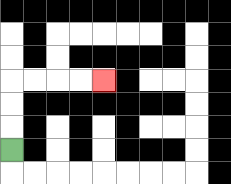{'start': '[0, 6]', 'end': '[4, 3]', 'path_directions': 'U,U,U,R,R,R,R', 'path_coordinates': '[[0, 6], [0, 5], [0, 4], [0, 3], [1, 3], [2, 3], [3, 3], [4, 3]]'}